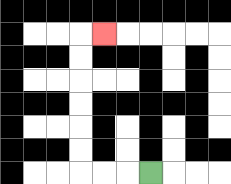{'start': '[6, 7]', 'end': '[4, 1]', 'path_directions': 'L,L,L,U,U,U,U,U,U,R', 'path_coordinates': '[[6, 7], [5, 7], [4, 7], [3, 7], [3, 6], [3, 5], [3, 4], [3, 3], [3, 2], [3, 1], [4, 1]]'}